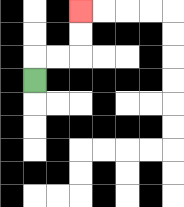{'start': '[1, 3]', 'end': '[3, 0]', 'path_directions': 'U,R,R,U,U', 'path_coordinates': '[[1, 3], [1, 2], [2, 2], [3, 2], [3, 1], [3, 0]]'}